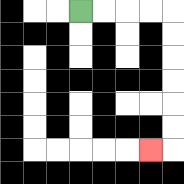{'start': '[3, 0]', 'end': '[6, 6]', 'path_directions': 'R,R,R,R,D,D,D,D,D,D,L', 'path_coordinates': '[[3, 0], [4, 0], [5, 0], [6, 0], [7, 0], [7, 1], [7, 2], [7, 3], [7, 4], [7, 5], [7, 6], [6, 6]]'}